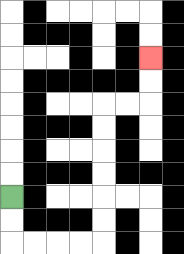{'start': '[0, 8]', 'end': '[6, 2]', 'path_directions': 'D,D,R,R,R,R,U,U,U,U,U,U,R,R,U,U', 'path_coordinates': '[[0, 8], [0, 9], [0, 10], [1, 10], [2, 10], [3, 10], [4, 10], [4, 9], [4, 8], [4, 7], [4, 6], [4, 5], [4, 4], [5, 4], [6, 4], [6, 3], [6, 2]]'}